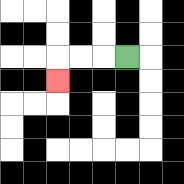{'start': '[5, 2]', 'end': '[2, 3]', 'path_directions': 'L,L,L,D', 'path_coordinates': '[[5, 2], [4, 2], [3, 2], [2, 2], [2, 3]]'}